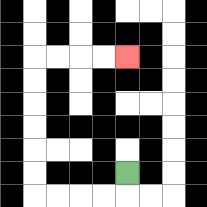{'start': '[5, 7]', 'end': '[5, 2]', 'path_directions': 'D,L,L,L,L,U,U,U,U,U,U,R,R,R,R', 'path_coordinates': '[[5, 7], [5, 8], [4, 8], [3, 8], [2, 8], [1, 8], [1, 7], [1, 6], [1, 5], [1, 4], [1, 3], [1, 2], [2, 2], [3, 2], [4, 2], [5, 2]]'}